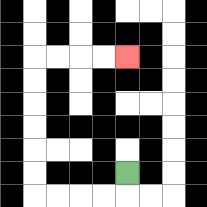{'start': '[5, 7]', 'end': '[5, 2]', 'path_directions': 'D,L,L,L,L,U,U,U,U,U,U,R,R,R,R', 'path_coordinates': '[[5, 7], [5, 8], [4, 8], [3, 8], [2, 8], [1, 8], [1, 7], [1, 6], [1, 5], [1, 4], [1, 3], [1, 2], [2, 2], [3, 2], [4, 2], [5, 2]]'}